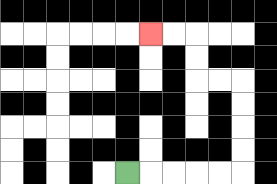{'start': '[5, 7]', 'end': '[6, 1]', 'path_directions': 'R,R,R,R,R,U,U,U,U,L,L,U,U,L,L', 'path_coordinates': '[[5, 7], [6, 7], [7, 7], [8, 7], [9, 7], [10, 7], [10, 6], [10, 5], [10, 4], [10, 3], [9, 3], [8, 3], [8, 2], [8, 1], [7, 1], [6, 1]]'}